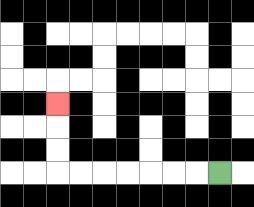{'start': '[9, 7]', 'end': '[2, 4]', 'path_directions': 'L,L,L,L,L,L,L,U,U,U', 'path_coordinates': '[[9, 7], [8, 7], [7, 7], [6, 7], [5, 7], [4, 7], [3, 7], [2, 7], [2, 6], [2, 5], [2, 4]]'}